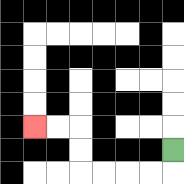{'start': '[7, 6]', 'end': '[1, 5]', 'path_directions': 'D,L,L,L,L,U,U,L,L', 'path_coordinates': '[[7, 6], [7, 7], [6, 7], [5, 7], [4, 7], [3, 7], [3, 6], [3, 5], [2, 5], [1, 5]]'}